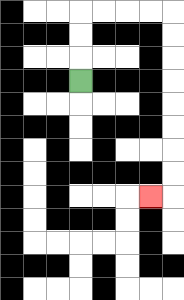{'start': '[3, 3]', 'end': '[6, 8]', 'path_directions': 'U,U,U,R,R,R,R,D,D,D,D,D,D,D,D,L', 'path_coordinates': '[[3, 3], [3, 2], [3, 1], [3, 0], [4, 0], [5, 0], [6, 0], [7, 0], [7, 1], [7, 2], [7, 3], [7, 4], [7, 5], [7, 6], [7, 7], [7, 8], [6, 8]]'}